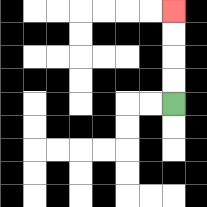{'start': '[7, 4]', 'end': '[7, 0]', 'path_directions': 'U,U,U,U', 'path_coordinates': '[[7, 4], [7, 3], [7, 2], [7, 1], [7, 0]]'}